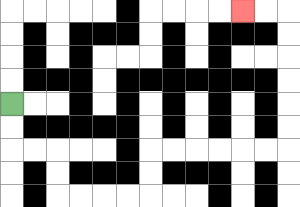{'start': '[0, 4]', 'end': '[10, 0]', 'path_directions': 'D,D,R,R,D,D,R,R,R,R,U,U,R,R,R,R,R,R,U,U,U,U,U,U,L,L', 'path_coordinates': '[[0, 4], [0, 5], [0, 6], [1, 6], [2, 6], [2, 7], [2, 8], [3, 8], [4, 8], [5, 8], [6, 8], [6, 7], [6, 6], [7, 6], [8, 6], [9, 6], [10, 6], [11, 6], [12, 6], [12, 5], [12, 4], [12, 3], [12, 2], [12, 1], [12, 0], [11, 0], [10, 0]]'}